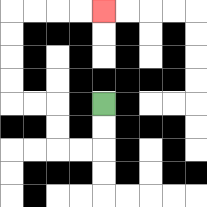{'start': '[4, 4]', 'end': '[4, 0]', 'path_directions': 'D,D,L,L,U,U,L,L,U,U,U,U,R,R,R,R', 'path_coordinates': '[[4, 4], [4, 5], [4, 6], [3, 6], [2, 6], [2, 5], [2, 4], [1, 4], [0, 4], [0, 3], [0, 2], [0, 1], [0, 0], [1, 0], [2, 0], [3, 0], [4, 0]]'}